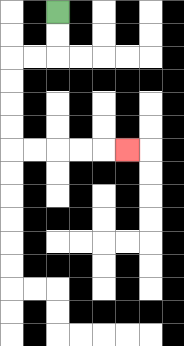{'start': '[2, 0]', 'end': '[5, 6]', 'path_directions': 'D,D,L,L,D,D,D,D,R,R,R,R,R', 'path_coordinates': '[[2, 0], [2, 1], [2, 2], [1, 2], [0, 2], [0, 3], [0, 4], [0, 5], [0, 6], [1, 6], [2, 6], [3, 6], [4, 6], [5, 6]]'}